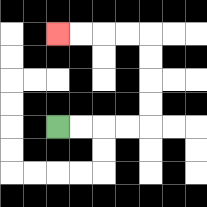{'start': '[2, 5]', 'end': '[2, 1]', 'path_directions': 'R,R,R,R,U,U,U,U,L,L,L,L', 'path_coordinates': '[[2, 5], [3, 5], [4, 5], [5, 5], [6, 5], [6, 4], [6, 3], [6, 2], [6, 1], [5, 1], [4, 1], [3, 1], [2, 1]]'}